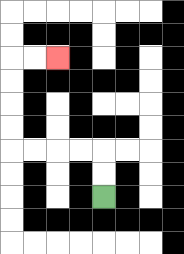{'start': '[4, 8]', 'end': '[2, 2]', 'path_directions': 'U,U,L,L,L,L,U,U,U,U,R,R', 'path_coordinates': '[[4, 8], [4, 7], [4, 6], [3, 6], [2, 6], [1, 6], [0, 6], [0, 5], [0, 4], [0, 3], [0, 2], [1, 2], [2, 2]]'}